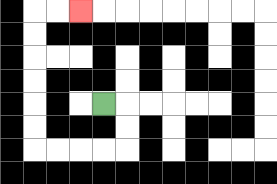{'start': '[4, 4]', 'end': '[3, 0]', 'path_directions': 'R,D,D,L,L,L,L,U,U,U,U,U,U,R,R', 'path_coordinates': '[[4, 4], [5, 4], [5, 5], [5, 6], [4, 6], [3, 6], [2, 6], [1, 6], [1, 5], [1, 4], [1, 3], [1, 2], [1, 1], [1, 0], [2, 0], [3, 0]]'}